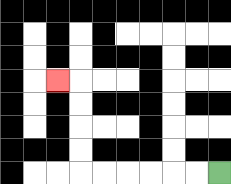{'start': '[9, 7]', 'end': '[2, 3]', 'path_directions': 'L,L,L,L,L,L,U,U,U,U,L', 'path_coordinates': '[[9, 7], [8, 7], [7, 7], [6, 7], [5, 7], [4, 7], [3, 7], [3, 6], [3, 5], [3, 4], [3, 3], [2, 3]]'}